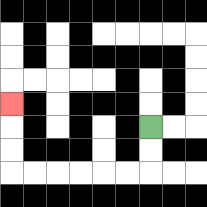{'start': '[6, 5]', 'end': '[0, 4]', 'path_directions': 'D,D,L,L,L,L,L,L,U,U,U', 'path_coordinates': '[[6, 5], [6, 6], [6, 7], [5, 7], [4, 7], [3, 7], [2, 7], [1, 7], [0, 7], [0, 6], [0, 5], [0, 4]]'}